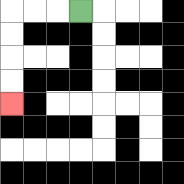{'start': '[3, 0]', 'end': '[0, 4]', 'path_directions': 'L,L,L,D,D,D,D', 'path_coordinates': '[[3, 0], [2, 0], [1, 0], [0, 0], [0, 1], [0, 2], [0, 3], [0, 4]]'}